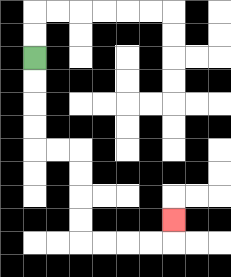{'start': '[1, 2]', 'end': '[7, 9]', 'path_directions': 'D,D,D,D,R,R,D,D,D,D,R,R,R,R,U', 'path_coordinates': '[[1, 2], [1, 3], [1, 4], [1, 5], [1, 6], [2, 6], [3, 6], [3, 7], [3, 8], [3, 9], [3, 10], [4, 10], [5, 10], [6, 10], [7, 10], [7, 9]]'}